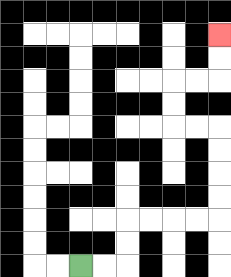{'start': '[3, 11]', 'end': '[9, 1]', 'path_directions': 'R,R,U,U,R,R,R,R,U,U,U,U,L,L,U,U,R,R,U,U', 'path_coordinates': '[[3, 11], [4, 11], [5, 11], [5, 10], [5, 9], [6, 9], [7, 9], [8, 9], [9, 9], [9, 8], [9, 7], [9, 6], [9, 5], [8, 5], [7, 5], [7, 4], [7, 3], [8, 3], [9, 3], [9, 2], [9, 1]]'}